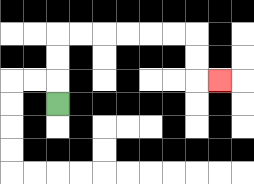{'start': '[2, 4]', 'end': '[9, 3]', 'path_directions': 'U,U,U,R,R,R,R,R,R,D,D,R', 'path_coordinates': '[[2, 4], [2, 3], [2, 2], [2, 1], [3, 1], [4, 1], [5, 1], [6, 1], [7, 1], [8, 1], [8, 2], [8, 3], [9, 3]]'}